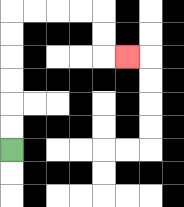{'start': '[0, 6]', 'end': '[5, 2]', 'path_directions': 'U,U,U,U,U,U,R,R,R,R,D,D,R', 'path_coordinates': '[[0, 6], [0, 5], [0, 4], [0, 3], [0, 2], [0, 1], [0, 0], [1, 0], [2, 0], [3, 0], [4, 0], [4, 1], [4, 2], [5, 2]]'}